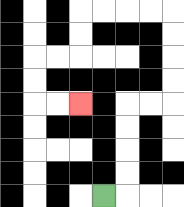{'start': '[4, 8]', 'end': '[3, 4]', 'path_directions': 'R,U,U,U,U,R,R,U,U,U,U,L,L,L,L,D,D,L,L,D,D,R,R', 'path_coordinates': '[[4, 8], [5, 8], [5, 7], [5, 6], [5, 5], [5, 4], [6, 4], [7, 4], [7, 3], [7, 2], [7, 1], [7, 0], [6, 0], [5, 0], [4, 0], [3, 0], [3, 1], [3, 2], [2, 2], [1, 2], [1, 3], [1, 4], [2, 4], [3, 4]]'}